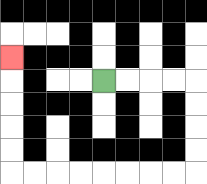{'start': '[4, 3]', 'end': '[0, 2]', 'path_directions': 'R,R,R,R,D,D,D,D,L,L,L,L,L,L,L,L,U,U,U,U,U', 'path_coordinates': '[[4, 3], [5, 3], [6, 3], [7, 3], [8, 3], [8, 4], [8, 5], [8, 6], [8, 7], [7, 7], [6, 7], [5, 7], [4, 7], [3, 7], [2, 7], [1, 7], [0, 7], [0, 6], [0, 5], [0, 4], [0, 3], [0, 2]]'}